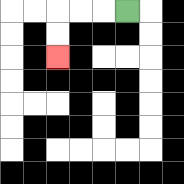{'start': '[5, 0]', 'end': '[2, 2]', 'path_directions': 'L,L,L,D,D', 'path_coordinates': '[[5, 0], [4, 0], [3, 0], [2, 0], [2, 1], [2, 2]]'}